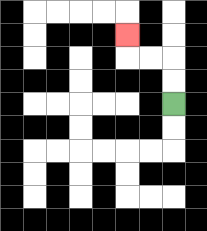{'start': '[7, 4]', 'end': '[5, 1]', 'path_directions': 'U,U,L,L,U', 'path_coordinates': '[[7, 4], [7, 3], [7, 2], [6, 2], [5, 2], [5, 1]]'}